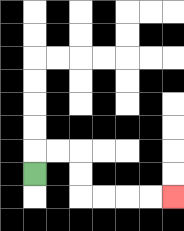{'start': '[1, 7]', 'end': '[7, 8]', 'path_directions': 'U,R,R,D,D,R,R,R,R', 'path_coordinates': '[[1, 7], [1, 6], [2, 6], [3, 6], [3, 7], [3, 8], [4, 8], [5, 8], [6, 8], [7, 8]]'}